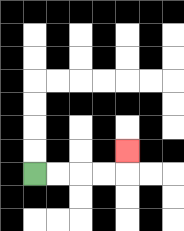{'start': '[1, 7]', 'end': '[5, 6]', 'path_directions': 'R,R,R,R,U', 'path_coordinates': '[[1, 7], [2, 7], [3, 7], [4, 7], [5, 7], [5, 6]]'}